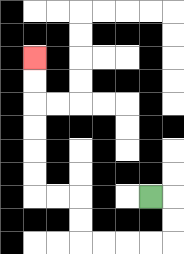{'start': '[6, 8]', 'end': '[1, 2]', 'path_directions': 'R,D,D,L,L,L,L,U,U,L,L,U,U,U,U,U,U', 'path_coordinates': '[[6, 8], [7, 8], [7, 9], [7, 10], [6, 10], [5, 10], [4, 10], [3, 10], [3, 9], [3, 8], [2, 8], [1, 8], [1, 7], [1, 6], [1, 5], [1, 4], [1, 3], [1, 2]]'}